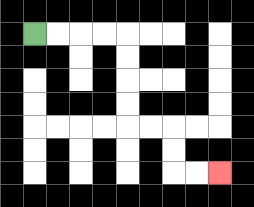{'start': '[1, 1]', 'end': '[9, 7]', 'path_directions': 'R,R,R,R,D,D,D,D,R,R,D,D,R,R', 'path_coordinates': '[[1, 1], [2, 1], [3, 1], [4, 1], [5, 1], [5, 2], [5, 3], [5, 4], [5, 5], [6, 5], [7, 5], [7, 6], [7, 7], [8, 7], [9, 7]]'}